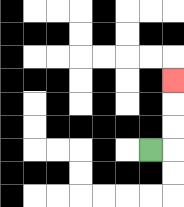{'start': '[6, 6]', 'end': '[7, 3]', 'path_directions': 'R,U,U,U', 'path_coordinates': '[[6, 6], [7, 6], [7, 5], [7, 4], [7, 3]]'}